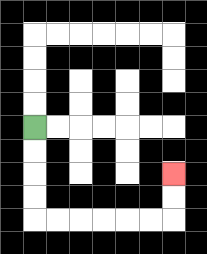{'start': '[1, 5]', 'end': '[7, 7]', 'path_directions': 'D,D,D,D,R,R,R,R,R,R,U,U', 'path_coordinates': '[[1, 5], [1, 6], [1, 7], [1, 8], [1, 9], [2, 9], [3, 9], [4, 9], [5, 9], [6, 9], [7, 9], [7, 8], [7, 7]]'}